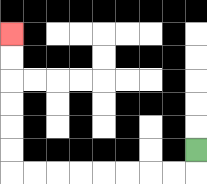{'start': '[8, 6]', 'end': '[0, 1]', 'path_directions': 'D,L,L,L,L,L,L,L,L,U,U,U,U,U,U', 'path_coordinates': '[[8, 6], [8, 7], [7, 7], [6, 7], [5, 7], [4, 7], [3, 7], [2, 7], [1, 7], [0, 7], [0, 6], [0, 5], [0, 4], [0, 3], [0, 2], [0, 1]]'}